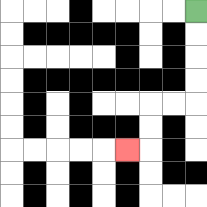{'start': '[8, 0]', 'end': '[5, 6]', 'path_directions': 'D,D,D,D,L,L,D,D,L', 'path_coordinates': '[[8, 0], [8, 1], [8, 2], [8, 3], [8, 4], [7, 4], [6, 4], [6, 5], [6, 6], [5, 6]]'}